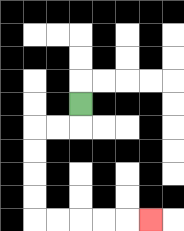{'start': '[3, 4]', 'end': '[6, 9]', 'path_directions': 'D,L,L,D,D,D,D,R,R,R,R,R', 'path_coordinates': '[[3, 4], [3, 5], [2, 5], [1, 5], [1, 6], [1, 7], [1, 8], [1, 9], [2, 9], [3, 9], [4, 9], [5, 9], [6, 9]]'}